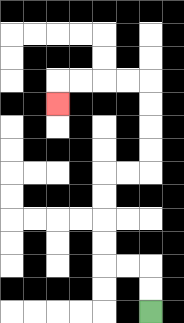{'start': '[6, 13]', 'end': '[2, 4]', 'path_directions': 'U,U,L,L,U,U,U,U,R,R,U,U,U,U,L,L,L,L,D', 'path_coordinates': '[[6, 13], [6, 12], [6, 11], [5, 11], [4, 11], [4, 10], [4, 9], [4, 8], [4, 7], [5, 7], [6, 7], [6, 6], [6, 5], [6, 4], [6, 3], [5, 3], [4, 3], [3, 3], [2, 3], [2, 4]]'}